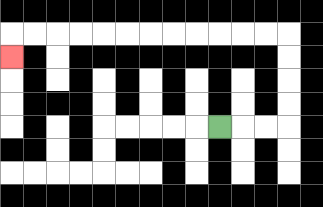{'start': '[9, 5]', 'end': '[0, 2]', 'path_directions': 'R,R,R,U,U,U,U,L,L,L,L,L,L,L,L,L,L,L,L,D', 'path_coordinates': '[[9, 5], [10, 5], [11, 5], [12, 5], [12, 4], [12, 3], [12, 2], [12, 1], [11, 1], [10, 1], [9, 1], [8, 1], [7, 1], [6, 1], [5, 1], [4, 1], [3, 1], [2, 1], [1, 1], [0, 1], [0, 2]]'}